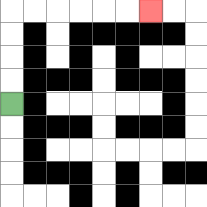{'start': '[0, 4]', 'end': '[6, 0]', 'path_directions': 'U,U,U,U,R,R,R,R,R,R', 'path_coordinates': '[[0, 4], [0, 3], [0, 2], [0, 1], [0, 0], [1, 0], [2, 0], [3, 0], [4, 0], [5, 0], [6, 0]]'}